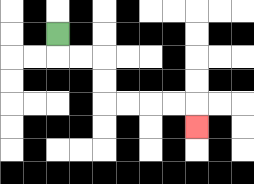{'start': '[2, 1]', 'end': '[8, 5]', 'path_directions': 'D,R,R,D,D,R,R,R,R,D', 'path_coordinates': '[[2, 1], [2, 2], [3, 2], [4, 2], [4, 3], [4, 4], [5, 4], [6, 4], [7, 4], [8, 4], [8, 5]]'}